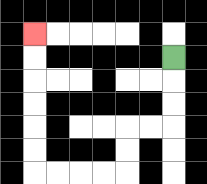{'start': '[7, 2]', 'end': '[1, 1]', 'path_directions': 'D,D,D,L,L,D,D,L,L,L,L,U,U,U,U,U,U', 'path_coordinates': '[[7, 2], [7, 3], [7, 4], [7, 5], [6, 5], [5, 5], [5, 6], [5, 7], [4, 7], [3, 7], [2, 7], [1, 7], [1, 6], [1, 5], [1, 4], [1, 3], [1, 2], [1, 1]]'}